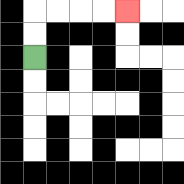{'start': '[1, 2]', 'end': '[5, 0]', 'path_directions': 'U,U,R,R,R,R', 'path_coordinates': '[[1, 2], [1, 1], [1, 0], [2, 0], [3, 0], [4, 0], [5, 0]]'}